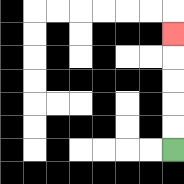{'start': '[7, 6]', 'end': '[7, 1]', 'path_directions': 'U,U,U,U,U', 'path_coordinates': '[[7, 6], [7, 5], [7, 4], [7, 3], [7, 2], [7, 1]]'}